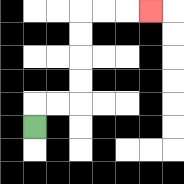{'start': '[1, 5]', 'end': '[6, 0]', 'path_directions': 'U,R,R,U,U,U,U,R,R,R', 'path_coordinates': '[[1, 5], [1, 4], [2, 4], [3, 4], [3, 3], [3, 2], [3, 1], [3, 0], [4, 0], [5, 0], [6, 0]]'}